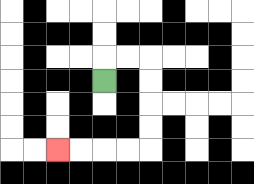{'start': '[4, 3]', 'end': '[2, 6]', 'path_directions': 'U,R,R,D,D,D,D,L,L,L,L', 'path_coordinates': '[[4, 3], [4, 2], [5, 2], [6, 2], [6, 3], [6, 4], [6, 5], [6, 6], [5, 6], [4, 6], [3, 6], [2, 6]]'}